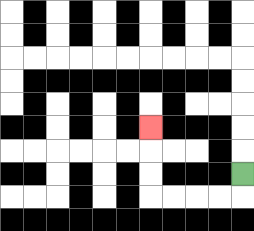{'start': '[10, 7]', 'end': '[6, 5]', 'path_directions': 'D,L,L,L,L,U,U,U', 'path_coordinates': '[[10, 7], [10, 8], [9, 8], [8, 8], [7, 8], [6, 8], [6, 7], [6, 6], [6, 5]]'}